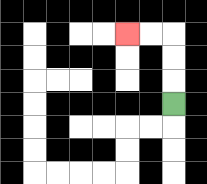{'start': '[7, 4]', 'end': '[5, 1]', 'path_directions': 'U,U,U,L,L', 'path_coordinates': '[[7, 4], [7, 3], [7, 2], [7, 1], [6, 1], [5, 1]]'}